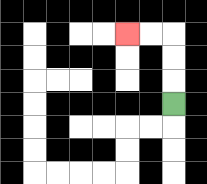{'start': '[7, 4]', 'end': '[5, 1]', 'path_directions': 'U,U,U,L,L', 'path_coordinates': '[[7, 4], [7, 3], [7, 2], [7, 1], [6, 1], [5, 1]]'}